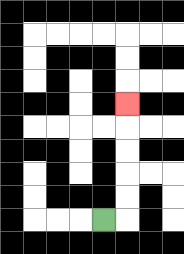{'start': '[4, 9]', 'end': '[5, 4]', 'path_directions': 'R,U,U,U,U,U', 'path_coordinates': '[[4, 9], [5, 9], [5, 8], [5, 7], [5, 6], [5, 5], [5, 4]]'}